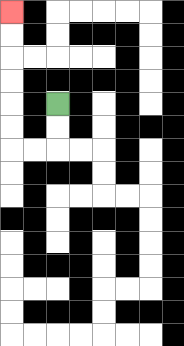{'start': '[2, 4]', 'end': '[0, 0]', 'path_directions': 'D,D,L,L,U,U,U,U,U,U', 'path_coordinates': '[[2, 4], [2, 5], [2, 6], [1, 6], [0, 6], [0, 5], [0, 4], [0, 3], [0, 2], [0, 1], [0, 0]]'}